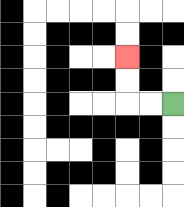{'start': '[7, 4]', 'end': '[5, 2]', 'path_directions': 'L,L,U,U', 'path_coordinates': '[[7, 4], [6, 4], [5, 4], [5, 3], [5, 2]]'}